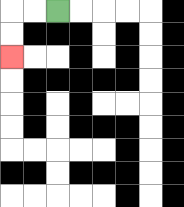{'start': '[2, 0]', 'end': '[0, 2]', 'path_directions': 'L,L,D,D', 'path_coordinates': '[[2, 0], [1, 0], [0, 0], [0, 1], [0, 2]]'}